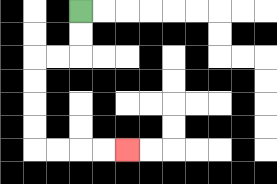{'start': '[3, 0]', 'end': '[5, 6]', 'path_directions': 'D,D,L,L,D,D,D,D,R,R,R,R', 'path_coordinates': '[[3, 0], [3, 1], [3, 2], [2, 2], [1, 2], [1, 3], [1, 4], [1, 5], [1, 6], [2, 6], [3, 6], [4, 6], [5, 6]]'}